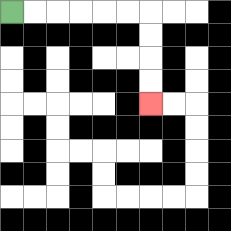{'start': '[0, 0]', 'end': '[6, 4]', 'path_directions': 'R,R,R,R,R,R,D,D,D,D', 'path_coordinates': '[[0, 0], [1, 0], [2, 0], [3, 0], [4, 0], [5, 0], [6, 0], [6, 1], [6, 2], [6, 3], [6, 4]]'}